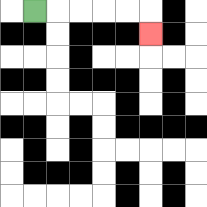{'start': '[1, 0]', 'end': '[6, 1]', 'path_directions': 'R,R,R,R,R,D', 'path_coordinates': '[[1, 0], [2, 0], [3, 0], [4, 0], [5, 0], [6, 0], [6, 1]]'}